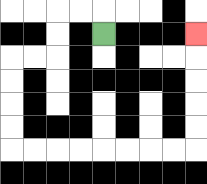{'start': '[4, 1]', 'end': '[8, 1]', 'path_directions': 'U,L,L,D,D,L,L,D,D,D,D,R,R,R,R,R,R,R,R,U,U,U,U,U', 'path_coordinates': '[[4, 1], [4, 0], [3, 0], [2, 0], [2, 1], [2, 2], [1, 2], [0, 2], [0, 3], [0, 4], [0, 5], [0, 6], [1, 6], [2, 6], [3, 6], [4, 6], [5, 6], [6, 6], [7, 6], [8, 6], [8, 5], [8, 4], [8, 3], [8, 2], [8, 1]]'}